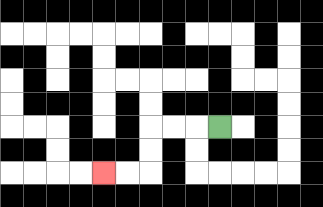{'start': '[9, 5]', 'end': '[4, 7]', 'path_directions': 'L,L,L,D,D,L,L', 'path_coordinates': '[[9, 5], [8, 5], [7, 5], [6, 5], [6, 6], [6, 7], [5, 7], [4, 7]]'}